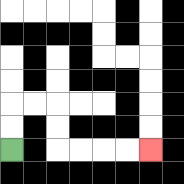{'start': '[0, 6]', 'end': '[6, 6]', 'path_directions': 'U,U,R,R,D,D,R,R,R,R', 'path_coordinates': '[[0, 6], [0, 5], [0, 4], [1, 4], [2, 4], [2, 5], [2, 6], [3, 6], [4, 6], [5, 6], [6, 6]]'}